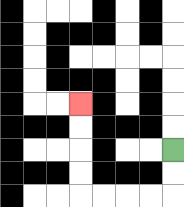{'start': '[7, 6]', 'end': '[3, 4]', 'path_directions': 'D,D,L,L,L,L,U,U,U,U', 'path_coordinates': '[[7, 6], [7, 7], [7, 8], [6, 8], [5, 8], [4, 8], [3, 8], [3, 7], [3, 6], [3, 5], [3, 4]]'}